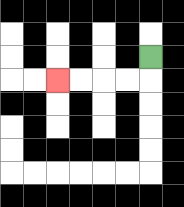{'start': '[6, 2]', 'end': '[2, 3]', 'path_directions': 'D,L,L,L,L', 'path_coordinates': '[[6, 2], [6, 3], [5, 3], [4, 3], [3, 3], [2, 3]]'}